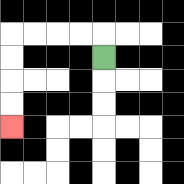{'start': '[4, 2]', 'end': '[0, 5]', 'path_directions': 'U,L,L,L,L,D,D,D,D', 'path_coordinates': '[[4, 2], [4, 1], [3, 1], [2, 1], [1, 1], [0, 1], [0, 2], [0, 3], [0, 4], [0, 5]]'}